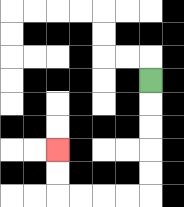{'start': '[6, 3]', 'end': '[2, 6]', 'path_directions': 'D,D,D,D,D,L,L,L,L,U,U', 'path_coordinates': '[[6, 3], [6, 4], [6, 5], [6, 6], [6, 7], [6, 8], [5, 8], [4, 8], [3, 8], [2, 8], [2, 7], [2, 6]]'}